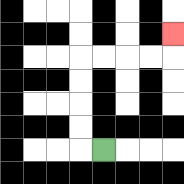{'start': '[4, 6]', 'end': '[7, 1]', 'path_directions': 'L,U,U,U,U,R,R,R,R,U', 'path_coordinates': '[[4, 6], [3, 6], [3, 5], [3, 4], [3, 3], [3, 2], [4, 2], [5, 2], [6, 2], [7, 2], [7, 1]]'}